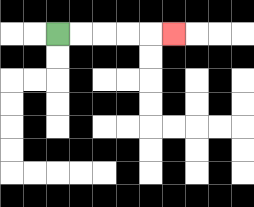{'start': '[2, 1]', 'end': '[7, 1]', 'path_directions': 'R,R,R,R,R', 'path_coordinates': '[[2, 1], [3, 1], [4, 1], [5, 1], [6, 1], [7, 1]]'}